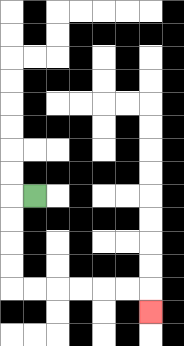{'start': '[1, 8]', 'end': '[6, 13]', 'path_directions': 'L,D,D,D,D,R,R,R,R,R,R,D', 'path_coordinates': '[[1, 8], [0, 8], [0, 9], [0, 10], [0, 11], [0, 12], [1, 12], [2, 12], [3, 12], [4, 12], [5, 12], [6, 12], [6, 13]]'}